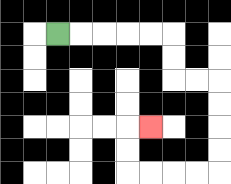{'start': '[2, 1]', 'end': '[6, 5]', 'path_directions': 'R,R,R,R,R,D,D,R,R,D,D,D,D,L,L,L,L,U,U,R', 'path_coordinates': '[[2, 1], [3, 1], [4, 1], [5, 1], [6, 1], [7, 1], [7, 2], [7, 3], [8, 3], [9, 3], [9, 4], [9, 5], [9, 6], [9, 7], [8, 7], [7, 7], [6, 7], [5, 7], [5, 6], [5, 5], [6, 5]]'}